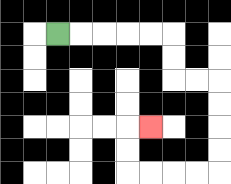{'start': '[2, 1]', 'end': '[6, 5]', 'path_directions': 'R,R,R,R,R,D,D,R,R,D,D,D,D,L,L,L,L,U,U,R', 'path_coordinates': '[[2, 1], [3, 1], [4, 1], [5, 1], [6, 1], [7, 1], [7, 2], [7, 3], [8, 3], [9, 3], [9, 4], [9, 5], [9, 6], [9, 7], [8, 7], [7, 7], [6, 7], [5, 7], [5, 6], [5, 5], [6, 5]]'}